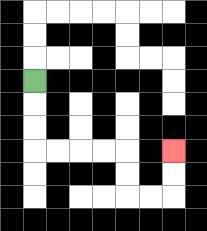{'start': '[1, 3]', 'end': '[7, 6]', 'path_directions': 'D,D,D,R,R,R,R,D,D,R,R,U,U', 'path_coordinates': '[[1, 3], [1, 4], [1, 5], [1, 6], [2, 6], [3, 6], [4, 6], [5, 6], [5, 7], [5, 8], [6, 8], [7, 8], [7, 7], [7, 6]]'}